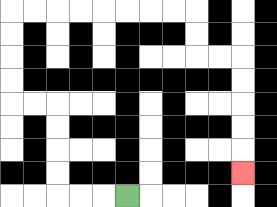{'start': '[5, 8]', 'end': '[10, 7]', 'path_directions': 'L,L,L,U,U,U,U,L,L,U,U,U,U,R,R,R,R,R,R,R,R,D,D,R,R,D,D,D,D,D', 'path_coordinates': '[[5, 8], [4, 8], [3, 8], [2, 8], [2, 7], [2, 6], [2, 5], [2, 4], [1, 4], [0, 4], [0, 3], [0, 2], [0, 1], [0, 0], [1, 0], [2, 0], [3, 0], [4, 0], [5, 0], [6, 0], [7, 0], [8, 0], [8, 1], [8, 2], [9, 2], [10, 2], [10, 3], [10, 4], [10, 5], [10, 6], [10, 7]]'}